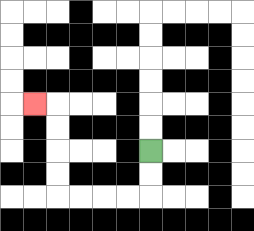{'start': '[6, 6]', 'end': '[1, 4]', 'path_directions': 'D,D,L,L,L,L,U,U,U,U,L', 'path_coordinates': '[[6, 6], [6, 7], [6, 8], [5, 8], [4, 8], [3, 8], [2, 8], [2, 7], [2, 6], [2, 5], [2, 4], [1, 4]]'}